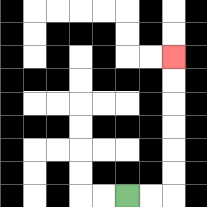{'start': '[5, 8]', 'end': '[7, 2]', 'path_directions': 'R,R,U,U,U,U,U,U', 'path_coordinates': '[[5, 8], [6, 8], [7, 8], [7, 7], [7, 6], [7, 5], [7, 4], [7, 3], [7, 2]]'}